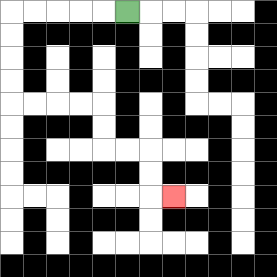{'start': '[5, 0]', 'end': '[7, 8]', 'path_directions': 'L,L,L,L,L,D,D,D,D,R,R,R,R,D,D,R,R,D,D,R', 'path_coordinates': '[[5, 0], [4, 0], [3, 0], [2, 0], [1, 0], [0, 0], [0, 1], [0, 2], [0, 3], [0, 4], [1, 4], [2, 4], [3, 4], [4, 4], [4, 5], [4, 6], [5, 6], [6, 6], [6, 7], [6, 8], [7, 8]]'}